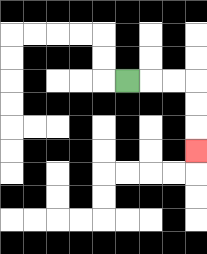{'start': '[5, 3]', 'end': '[8, 6]', 'path_directions': 'R,R,R,D,D,D', 'path_coordinates': '[[5, 3], [6, 3], [7, 3], [8, 3], [8, 4], [8, 5], [8, 6]]'}